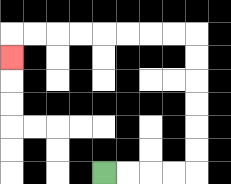{'start': '[4, 7]', 'end': '[0, 2]', 'path_directions': 'R,R,R,R,U,U,U,U,U,U,L,L,L,L,L,L,L,L,D', 'path_coordinates': '[[4, 7], [5, 7], [6, 7], [7, 7], [8, 7], [8, 6], [8, 5], [8, 4], [8, 3], [8, 2], [8, 1], [7, 1], [6, 1], [5, 1], [4, 1], [3, 1], [2, 1], [1, 1], [0, 1], [0, 2]]'}